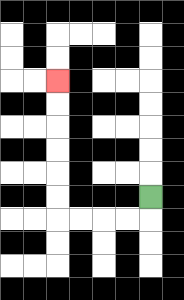{'start': '[6, 8]', 'end': '[2, 3]', 'path_directions': 'D,L,L,L,L,U,U,U,U,U,U', 'path_coordinates': '[[6, 8], [6, 9], [5, 9], [4, 9], [3, 9], [2, 9], [2, 8], [2, 7], [2, 6], [2, 5], [2, 4], [2, 3]]'}